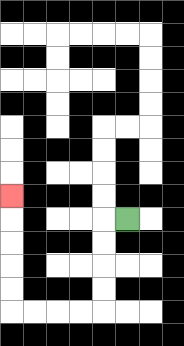{'start': '[5, 9]', 'end': '[0, 8]', 'path_directions': 'L,D,D,D,D,L,L,L,L,U,U,U,U,U', 'path_coordinates': '[[5, 9], [4, 9], [4, 10], [4, 11], [4, 12], [4, 13], [3, 13], [2, 13], [1, 13], [0, 13], [0, 12], [0, 11], [0, 10], [0, 9], [0, 8]]'}